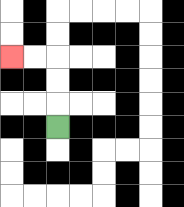{'start': '[2, 5]', 'end': '[0, 2]', 'path_directions': 'U,U,U,L,L', 'path_coordinates': '[[2, 5], [2, 4], [2, 3], [2, 2], [1, 2], [0, 2]]'}